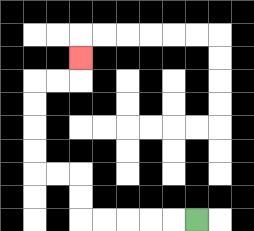{'start': '[8, 9]', 'end': '[3, 2]', 'path_directions': 'L,L,L,L,L,U,U,L,L,U,U,U,U,R,R,U', 'path_coordinates': '[[8, 9], [7, 9], [6, 9], [5, 9], [4, 9], [3, 9], [3, 8], [3, 7], [2, 7], [1, 7], [1, 6], [1, 5], [1, 4], [1, 3], [2, 3], [3, 3], [3, 2]]'}